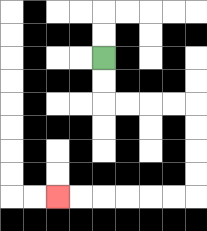{'start': '[4, 2]', 'end': '[2, 8]', 'path_directions': 'D,D,R,R,R,R,D,D,D,D,L,L,L,L,L,L', 'path_coordinates': '[[4, 2], [4, 3], [4, 4], [5, 4], [6, 4], [7, 4], [8, 4], [8, 5], [8, 6], [8, 7], [8, 8], [7, 8], [6, 8], [5, 8], [4, 8], [3, 8], [2, 8]]'}